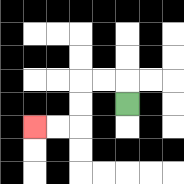{'start': '[5, 4]', 'end': '[1, 5]', 'path_directions': 'U,L,L,D,D,L,L', 'path_coordinates': '[[5, 4], [5, 3], [4, 3], [3, 3], [3, 4], [3, 5], [2, 5], [1, 5]]'}